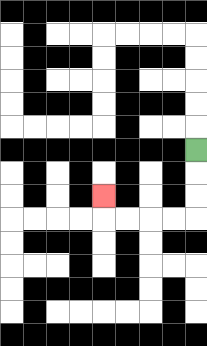{'start': '[8, 6]', 'end': '[4, 8]', 'path_directions': 'D,D,D,L,L,L,L,U', 'path_coordinates': '[[8, 6], [8, 7], [8, 8], [8, 9], [7, 9], [6, 9], [5, 9], [4, 9], [4, 8]]'}